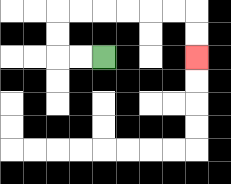{'start': '[4, 2]', 'end': '[8, 2]', 'path_directions': 'L,L,U,U,R,R,R,R,R,R,D,D', 'path_coordinates': '[[4, 2], [3, 2], [2, 2], [2, 1], [2, 0], [3, 0], [4, 0], [5, 0], [6, 0], [7, 0], [8, 0], [8, 1], [8, 2]]'}